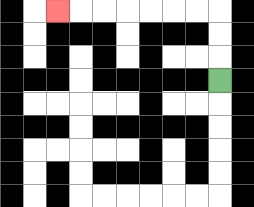{'start': '[9, 3]', 'end': '[2, 0]', 'path_directions': 'U,U,U,L,L,L,L,L,L,L', 'path_coordinates': '[[9, 3], [9, 2], [9, 1], [9, 0], [8, 0], [7, 0], [6, 0], [5, 0], [4, 0], [3, 0], [2, 0]]'}